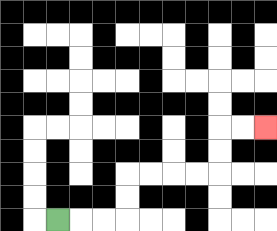{'start': '[2, 9]', 'end': '[11, 5]', 'path_directions': 'R,R,R,U,U,R,R,R,R,U,U,R,R', 'path_coordinates': '[[2, 9], [3, 9], [4, 9], [5, 9], [5, 8], [5, 7], [6, 7], [7, 7], [8, 7], [9, 7], [9, 6], [9, 5], [10, 5], [11, 5]]'}